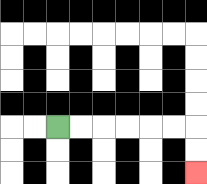{'start': '[2, 5]', 'end': '[8, 7]', 'path_directions': 'R,R,R,R,R,R,D,D', 'path_coordinates': '[[2, 5], [3, 5], [4, 5], [5, 5], [6, 5], [7, 5], [8, 5], [8, 6], [8, 7]]'}